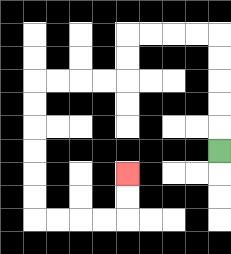{'start': '[9, 6]', 'end': '[5, 7]', 'path_directions': 'U,U,U,U,U,L,L,L,L,D,D,L,L,L,L,D,D,D,D,D,D,R,R,R,R,U,U', 'path_coordinates': '[[9, 6], [9, 5], [9, 4], [9, 3], [9, 2], [9, 1], [8, 1], [7, 1], [6, 1], [5, 1], [5, 2], [5, 3], [4, 3], [3, 3], [2, 3], [1, 3], [1, 4], [1, 5], [1, 6], [1, 7], [1, 8], [1, 9], [2, 9], [3, 9], [4, 9], [5, 9], [5, 8], [5, 7]]'}